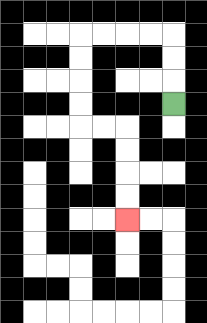{'start': '[7, 4]', 'end': '[5, 9]', 'path_directions': 'U,U,U,L,L,L,L,D,D,D,D,R,R,D,D,D,D', 'path_coordinates': '[[7, 4], [7, 3], [7, 2], [7, 1], [6, 1], [5, 1], [4, 1], [3, 1], [3, 2], [3, 3], [3, 4], [3, 5], [4, 5], [5, 5], [5, 6], [5, 7], [5, 8], [5, 9]]'}